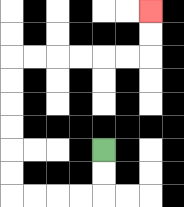{'start': '[4, 6]', 'end': '[6, 0]', 'path_directions': 'D,D,L,L,L,L,U,U,U,U,U,U,R,R,R,R,R,R,U,U', 'path_coordinates': '[[4, 6], [4, 7], [4, 8], [3, 8], [2, 8], [1, 8], [0, 8], [0, 7], [0, 6], [0, 5], [0, 4], [0, 3], [0, 2], [1, 2], [2, 2], [3, 2], [4, 2], [5, 2], [6, 2], [6, 1], [6, 0]]'}